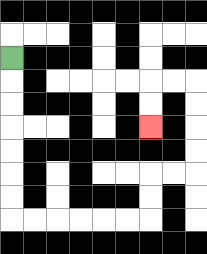{'start': '[0, 2]', 'end': '[6, 5]', 'path_directions': 'D,D,D,D,D,D,D,R,R,R,R,R,R,U,U,R,R,U,U,U,U,L,L,D,D', 'path_coordinates': '[[0, 2], [0, 3], [0, 4], [0, 5], [0, 6], [0, 7], [0, 8], [0, 9], [1, 9], [2, 9], [3, 9], [4, 9], [5, 9], [6, 9], [6, 8], [6, 7], [7, 7], [8, 7], [8, 6], [8, 5], [8, 4], [8, 3], [7, 3], [6, 3], [6, 4], [6, 5]]'}